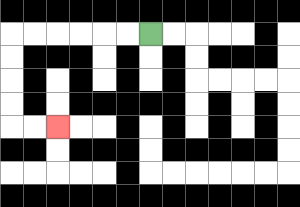{'start': '[6, 1]', 'end': '[2, 5]', 'path_directions': 'L,L,L,L,L,L,D,D,D,D,R,R', 'path_coordinates': '[[6, 1], [5, 1], [4, 1], [3, 1], [2, 1], [1, 1], [0, 1], [0, 2], [0, 3], [0, 4], [0, 5], [1, 5], [2, 5]]'}